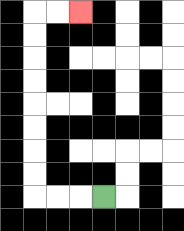{'start': '[4, 8]', 'end': '[3, 0]', 'path_directions': 'L,L,L,U,U,U,U,U,U,U,U,R,R', 'path_coordinates': '[[4, 8], [3, 8], [2, 8], [1, 8], [1, 7], [1, 6], [1, 5], [1, 4], [1, 3], [1, 2], [1, 1], [1, 0], [2, 0], [3, 0]]'}